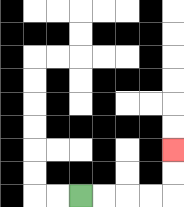{'start': '[3, 8]', 'end': '[7, 6]', 'path_directions': 'R,R,R,R,U,U', 'path_coordinates': '[[3, 8], [4, 8], [5, 8], [6, 8], [7, 8], [7, 7], [7, 6]]'}